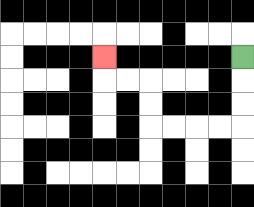{'start': '[10, 2]', 'end': '[4, 2]', 'path_directions': 'D,D,D,L,L,L,L,U,U,L,L,U', 'path_coordinates': '[[10, 2], [10, 3], [10, 4], [10, 5], [9, 5], [8, 5], [7, 5], [6, 5], [6, 4], [6, 3], [5, 3], [4, 3], [4, 2]]'}